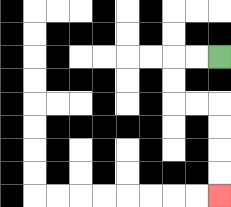{'start': '[9, 2]', 'end': '[9, 8]', 'path_directions': 'L,L,D,D,R,R,D,D,D,D', 'path_coordinates': '[[9, 2], [8, 2], [7, 2], [7, 3], [7, 4], [8, 4], [9, 4], [9, 5], [9, 6], [9, 7], [9, 8]]'}